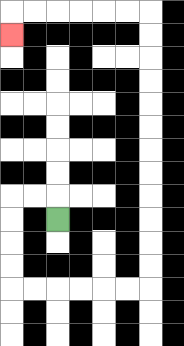{'start': '[2, 9]', 'end': '[0, 1]', 'path_directions': 'U,L,L,D,D,D,D,R,R,R,R,R,R,U,U,U,U,U,U,U,U,U,U,U,U,L,L,L,L,L,L,D', 'path_coordinates': '[[2, 9], [2, 8], [1, 8], [0, 8], [0, 9], [0, 10], [0, 11], [0, 12], [1, 12], [2, 12], [3, 12], [4, 12], [5, 12], [6, 12], [6, 11], [6, 10], [6, 9], [6, 8], [6, 7], [6, 6], [6, 5], [6, 4], [6, 3], [6, 2], [6, 1], [6, 0], [5, 0], [4, 0], [3, 0], [2, 0], [1, 0], [0, 0], [0, 1]]'}